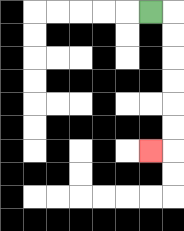{'start': '[6, 0]', 'end': '[6, 6]', 'path_directions': 'R,D,D,D,D,D,D,L', 'path_coordinates': '[[6, 0], [7, 0], [7, 1], [7, 2], [7, 3], [7, 4], [7, 5], [7, 6], [6, 6]]'}